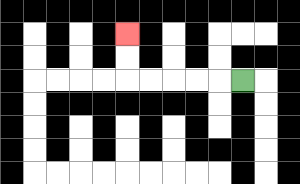{'start': '[10, 3]', 'end': '[5, 1]', 'path_directions': 'L,L,L,L,L,U,U', 'path_coordinates': '[[10, 3], [9, 3], [8, 3], [7, 3], [6, 3], [5, 3], [5, 2], [5, 1]]'}